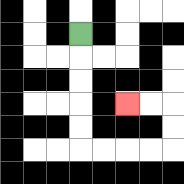{'start': '[3, 1]', 'end': '[5, 4]', 'path_directions': 'D,D,D,D,D,R,R,R,R,U,U,L,L', 'path_coordinates': '[[3, 1], [3, 2], [3, 3], [3, 4], [3, 5], [3, 6], [4, 6], [5, 6], [6, 6], [7, 6], [7, 5], [7, 4], [6, 4], [5, 4]]'}